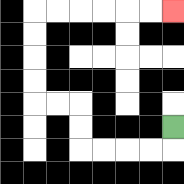{'start': '[7, 5]', 'end': '[7, 0]', 'path_directions': 'D,L,L,L,L,U,U,L,L,U,U,U,U,R,R,R,R,R,R', 'path_coordinates': '[[7, 5], [7, 6], [6, 6], [5, 6], [4, 6], [3, 6], [3, 5], [3, 4], [2, 4], [1, 4], [1, 3], [1, 2], [1, 1], [1, 0], [2, 0], [3, 0], [4, 0], [5, 0], [6, 0], [7, 0]]'}